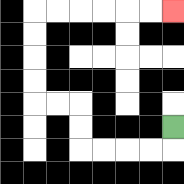{'start': '[7, 5]', 'end': '[7, 0]', 'path_directions': 'D,L,L,L,L,U,U,L,L,U,U,U,U,R,R,R,R,R,R', 'path_coordinates': '[[7, 5], [7, 6], [6, 6], [5, 6], [4, 6], [3, 6], [3, 5], [3, 4], [2, 4], [1, 4], [1, 3], [1, 2], [1, 1], [1, 0], [2, 0], [3, 0], [4, 0], [5, 0], [6, 0], [7, 0]]'}